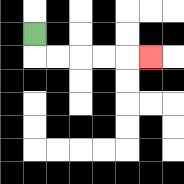{'start': '[1, 1]', 'end': '[6, 2]', 'path_directions': 'D,R,R,R,R,R', 'path_coordinates': '[[1, 1], [1, 2], [2, 2], [3, 2], [4, 2], [5, 2], [6, 2]]'}